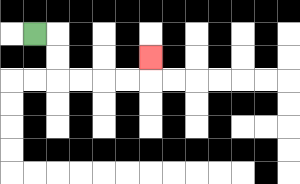{'start': '[1, 1]', 'end': '[6, 2]', 'path_directions': 'R,D,D,R,R,R,R,U', 'path_coordinates': '[[1, 1], [2, 1], [2, 2], [2, 3], [3, 3], [4, 3], [5, 3], [6, 3], [6, 2]]'}